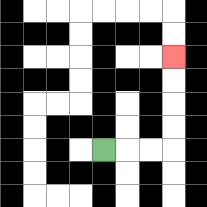{'start': '[4, 6]', 'end': '[7, 2]', 'path_directions': 'R,R,R,U,U,U,U', 'path_coordinates': '[[4, 6], [5, 6], [6, 6], [7, 6], [7, 5], [7, 4], [7, 3], [7, 2]]'}